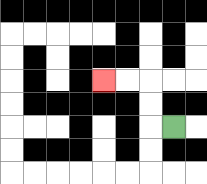{'start': '[7, 5]', 'end': '[4, 3]', 'path_directions': 'L,U,U,L,L', 'path_coordinates': '[[7, 5], [6, 5], [6, 4], [6, 3], [5, 3], [4, 3]]'}